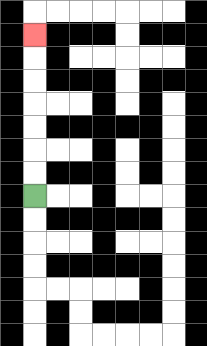{'start': '[1, 8]', 'end': '[1, 1]', 'path_directions': 'U,U,U,U,U,U,U', 'path_coordinates': '[[1, 8], [1, 7], [1, 6], [1, 5], [1, 4], [1, 3], [1, 2], [1, 1]]'}